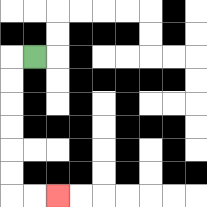{'start': '[1, 2]', 'end': '[2, 8]', 'path_directions': 'L,D,D,D,D,D,D,R,R', 'path_coordinates': '[[1, 2], [0, 2], [0, 3], [0, 4], [0, 5], [0, 6], [0, 7], [0, 8], [1, 8], [2, 8]]'}